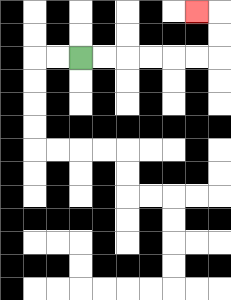{'start': '[3, 2]', 'end': '[8, 0]', 'path_directions': 'R,R,R,R,R,R,U,U,L', 'path_coordinates': '[[3, 2], [4, 2], [5, 2], [6, 2], [7, 2], [8, 2], [9, 2], [9, 1], [9, 0], [8, 0]]'}